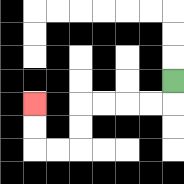{'start': '[7, 3]', 'end': '[1, 4]', 'path_directions': 'D,L,L,L,L,D,D,L,L,U,U', 'path_coordinates': '[[7, 3], [7, 4], [6, 4], [5, 4], [4, 4], [3, 4], [3, 5], [3, 6], [2, 6], [1, 6], [1, 5], [1, 4]]'}